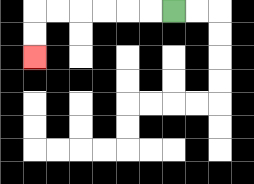{'start': '[7, 0]', 'end': '[1, 2]', 'path_directions': 'L,L,L,L,L,L,D,D', 'path_coordinates': '[[7, 0], [6, 0], [5, 0], [4, 0], [3, 0], [2, 0], [1, 0], [1, 1], [1, 2]]'}